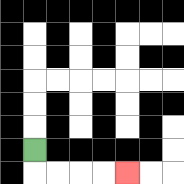{'start': '[1, 6]', 'end': '[5, 7]', 'path_directions': 'D,R,R,R,R', 'path_coordinates': '[[1, 6], [1, 7], [2, 7], [3, 7], [4, 7], [5, 7]]'}